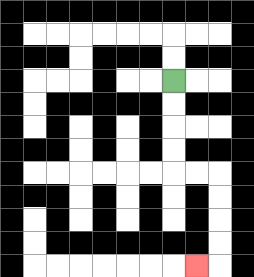{'start': '[7, 3]', 'end': '[8, 11]', 'path_directions': 'D,D,D,D,R,R,D,D,D,D,L', 'path_coordinates': '[[7, 3], [7, 4], [7, 5], [7, 6], [7, 7], [8, 7], [9, 7], [9, 8], [9, 9], [9, 10], [9, 11], [8, 11]]'}